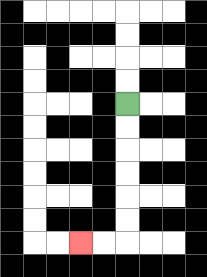{'start': '[5, 4]', 'end': '[3, 10]', 'path_directions': 'D,D,D,D,D,D,L,L', 'path_coordinates': '[[5, 4], [5, 5], [5, 6], [5, 7], [5, 8], [5, 9], [5, 10], [4, 10], [3, 10]]'}